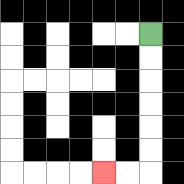{'start': '[6, 1]', 'end': '[4, 7]', 'path_directions': 'D,D,D,D,D,D,L,L', 'path_coordinates': '[[6, 1], [6, 2], [6, 3], [6, 4], [6, 5], [6, 6], [6, 7], [5, 7], [4, 7]]'}